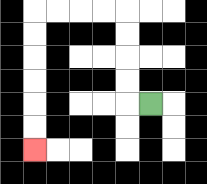{'start': '[6, 4]', 'end': '[1, 6]', 'path_directions': 'L,U,U,U,U,L,L,L,L,D,D,D,D,D,D', 'path_coordinates': '[[6, 4], [5, 4], [5, 3], [5, 2], [5, 1], [5, 0], [4, 0], [3, 0], [2, 0], [1, 0], [1, 1], [1, 2], [1, 3], [1, 4], [1, 5], [1, 6]]'}